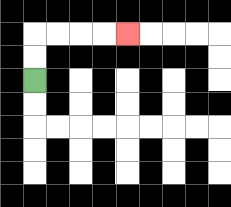{'start': '[1, 3]', 'end': '[5, 1]', 'path_directions': 'U,U,R,R,R,R', 'path_coordinates': '[[1, 3], [1, 2], [1, 1], [2, 1], [3, 1], [4, 1], [5, 1]]'}